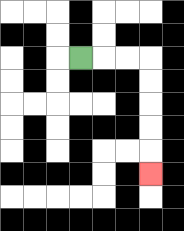{'start': '[3, 2]', 'end': '[6, 7]', 'path_directions': 'R,R,R,D,D,D,D,D', 'path_coordinates': '[[3, 2], [4, 2], [5, 2], [6, 2], [6, 3], [6, 4], [6, 5], [6, 6], [6, 7]]'}